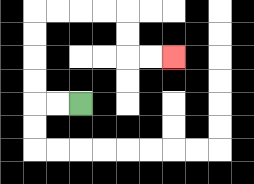{'start': '[3, 4]', 'end': '[7, 2]', 'path_directions': 'L,L,U,U,U,U,R,R,R,R,D,D,R,R', 'path_coordinates': '[[3, 4], [2, 4], [1, 4], [1, 3], [1, 2], [1, 1], [1, 0], [2, 0], [3, 0], [4, 0], [5, 0], [5, 1], [5, 2], [6, 2], [7, 2]]'}